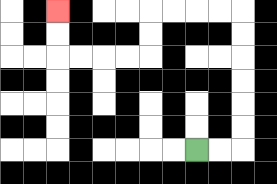{'start': '[8, 6]', 'end': '[2, 0]', 'path_directions': 'R,R,U,U,U,U,U,U,L,L,L,L,D,D,L,L,L,L,U,U', 'path_coordinates': '[[8, 6], [9, 6], [10, 6], [10, 5], [10, 4], [10, 3], [10, 2], [10, 1], [10, 0], [9, 0], [8, 0], [7, 0], [6, 0], [6, 1], [6, 2], [5, 2], [4, 2], [3, 2], [2, 2], [2, 1], [2, 0]]'}